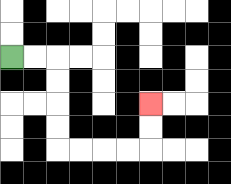{'start': '[0, 2]', 'end': '[6, 4]', 'path_directions': 'R,R,D,D,D,D,R,R,R,R,U,U', 'path_coordinates': '[[0, 2], [1, 2], [2, 2], [2, 3], [2, 4], [2, 5], [2, 6], [3, 6], [4, 6], [5, 6], [6, 6], [6, 5], [6, 4]]'}